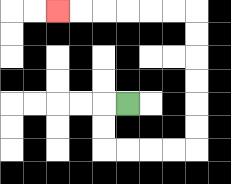{'start': '[5, 4]', 'end': '[2, 0]', 'path_directions': 'L,D,D,R,R,R,R,U,U,U,U,U,U,L,L,L,L,L,L', 'path_coordinates': '[[5, 4], [4, 4], [4, 5], [4, 6], [5, 6], [6, 6], [7, 6], [8, 6], [8, 5], [8, 4], [8, 3], [8, 2], [8, 1], [8, 0], [7, 0], [6, 0], [5, 0], [4, 0], [3, 0], [2, 0]]'}